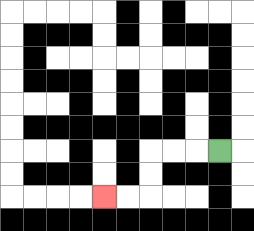{'start': '[9, 6]', 'end': '[4, 8]', 'path_directions': 'L,L,L,D,D,L,L', 'path_coordinates': '[[9, 6], [8, 6], [7, 6], [6, 6], [6, 7], [6, 8], [5, 8], [4, 8]]'}